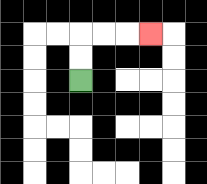{'start': '[3, 3]', 'end': '[6, 1]', 'path_directions': 'U,U,R,R,R', 'path_coordinates': '[[3, 3], [3, 2], [3, 1], [4, 1], [5, 1], [6, 1]]'}